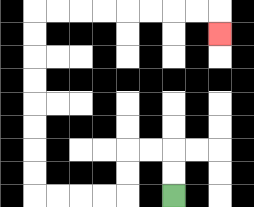{'start': '[7, 8]', 'end': '[9, 1]', 'path_directions': 'U,U,L,L,D,D,L,L,L,L,U,U,U,U,U,U,U,U,R,R,R,R,R,R,R,R,D', 'path_coordinates': '[[7, 8], [7, 7], [7, 6], [6, 6], [5, 6], [5, 7], [5, 8], [4, 8], [3, 8], [2, 8], [1, 8], [1, 7], [1, 6], [1, 5], [1, 4], [1, 3], [1, 2], [1, 1], [1, 0], [2, 0], [3, 0], [4, 0], [5, 0], [6, 0], [7, 0], [8, 0], [9, 0], [9, 1]]'}